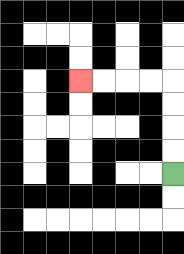{'start': '[7, 7]', 'end': '[3, 3]', 'path_directions': 'U,U,U,U,L,L,L,L', 'path_coordinates': '[[7, 7], [7, 6], [7, 5], [7, 4], [7, 3], [6, 3], [5, 3], [4, 3], [3, 3]]'}